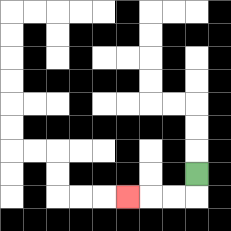{'start': '[8, 7]', 'end': '[5, 8]', 'path_directions': 'D,L,L,L', 'path_coordinates': '[[8, 7], [8, 8], [7, 8], [6, 8], [5, 8]]'}